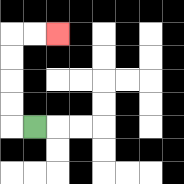{'start': '[1, 5]', 'end': '[2, 1]', 'path_directions': 'L,U,U,U,U,R,R', 'path_coordinates': '[[1, 5], [0, 5], [0, 4], [0, 3], [0, 2], [0, 1], [1, 1], [2, 1]]'}